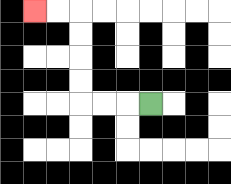{'start': '[6, 4]', 'end': '[1, 0]', 'path_directions': 'L,L,L,U,U,U,U,L,L', 'path_coordinates': '[[6, 4], [5, 4], [4, 4], [3, 4], [3, 3], [3, 2], [3, 1], [3, 0], [2, 0], [1, 0]]'}